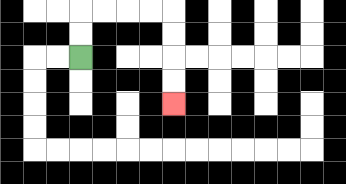{'start': '[3, 2]', 'end': '[7, 4]', 'path_directions': 'U,U,R,R,R,R,D,D,D,D', 'path_coordinates': '[[3, 2], [3, 1], [3, 0], [4, 0], [5, 0], [6, 0], [7, 0], [7, 1], [7, 2], [7, 3], [7, 4]]'}